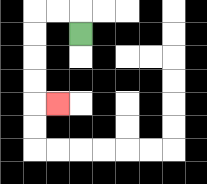{'start': '[3, 1]', 'end': '[2, 4]', 'path_directions': 'U,L,L,D,D,D,D,R', 'path_coordinates': '[[3, 1], [3, 0], [2, 0], [1, 0], [1, 1], [1, 2], [1, 3], [1, 4], [2, 4]]'}